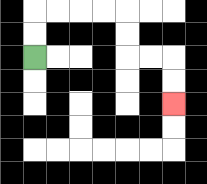{'start': '[1, 2]', 'end': '[7, 4]', 'path_directions': 'U,U,R,R,R,R,D,D,R,R,D,D', 'path_coordinates': '[[1, 2], [1, 1], [1, 0], [2, 0], [3, 0], [4, 0], [5, 0], [5, 1], [5, 2], [6, 2], [7, 2], [7, 3], [7, 4]]'}